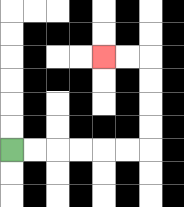{'start': '[0, 6]', 'end': '[4, 2]', 'path_directions': 'R,R,R,R,R,R,U,U,U,U,L,L', 'path_coordinates': '[[0, 6], [1, 6], [2, 6], [3, 6], [4, 6], [5, 6], [6, 6], [6, 5], [6, 4], [6, 3], [6, 2], [5, 2], [4, 2]]'}